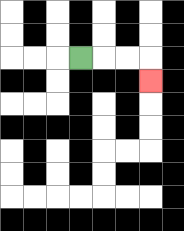{'start': '[3, 2]', 'end': '[6, 3]', 'path_directions': 'R,R,R,D', 'path_coordinates': '[[3, 2], [4, 2], [5, 2], [6, 2], [6, 3]]'}